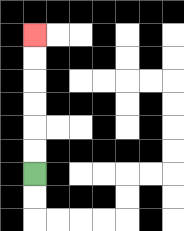{'start': '[1, 7]', 'end': '[1, 1]', 'path_directions': 'U,U,U,U,U,U', 'path_coordinates': '[[1, 7], [1, 6], [1, 5], [1, 4], [1, 3], [1, 2], [1, 1]]'}